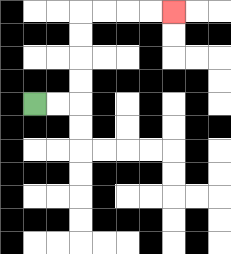{'start': '[1, 4]', 'end': '[7, 0]', 'path_directions': 'R,R,U,U,U,U,R,R,R,R', 'path_coordinates': '[[1, 4], [2, 4], [3, 4], [3, 3], [3, 2], [3, 1], [3, 0], [4, 0], [5, 0], [6, 0], [7, 0]]'}